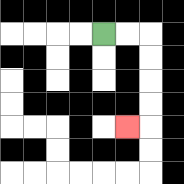{'start': '[4, 1]', 'end': '[5, 5]', 'path_directions': 'R,R,D,D,D,D,L', 'path_coordinates': '[[4, 1], [5, 1], [6, 1], [6, 2], [6, 3], [6, 4], [6, 5], [5, 5]]'}